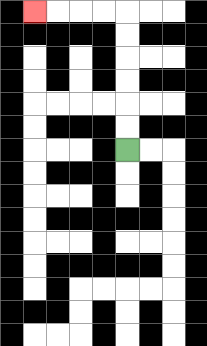{'start': '[5, 6]', 'end': '[1, 0]', 'path_directions': 'U,U,U,U,U,U,L,L,L,L', 'path_coordinates': '[[5, 6], [5, 5], [5, 4], [5, 3], [5, 2], [5, 1], [5, 0], [4, 0], [3, 0], [2, 0], [1, 0]]'}